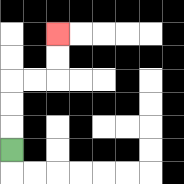{'start': '[0, 6]', 'end': '[2, 1]', 'path_directions': 'U,U,U,R,R,U,U', 'path_coordinates': '[[0, 6], [0, 5], [0, 4], [0, 3], [1, 3], [2, 3], [2, 2], [2, 1]]'}